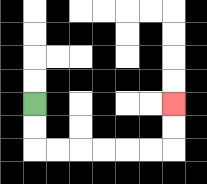{'start': '[1, 4]', 'end': '[7, 4]', 'path_directions': 'D,D,R,R,R,R,R,R,U,U', 'path_coordinates': '[[1, 4], [1, 5], [1, 6], [2, 6], [3, 6], [4, 6], [5, 6], [6, 6], [7, 6], [7, 5], [7, 4]]'}